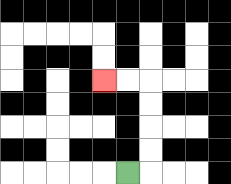{'start': '[5, 7]', 'end': '[4, 3]', 'path_directions': 'R,U,U,U,U,L,L', 'path_coordinates': '[[5, 7], [6, 7], [6, 6], [6, 5], [6, 4], [6, 3], [5, 3], [4, 3]]'}